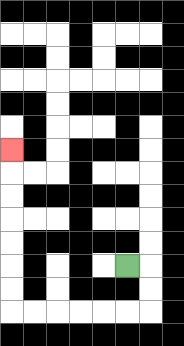{'start': '[5, 11]', 'end': '[0, 6]', 'path_directions': 'R,D,D,L,L,L,L,L,L,U,U,U,U,U,U,U', 'path_coordinates': '[[5, 11], [6, 11], [6, 12], [6, 13], [5, 13], [4, 13], [3, 13], [2, 13], [1, 13], [0, 13], [0, 12], [0, 11], [0, 10], [0, 9], [0, 8], [0, 7], [0, 6]]'}